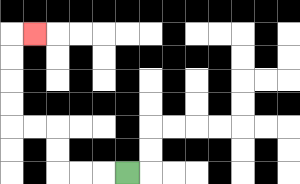{'start': '[5, 7]', 'end': '[1, 1]', 'path_directions': 'L,L,L,U,U,L,L,U,U,U,U,R', 'path_coordinates': '[[5, 7], [4, 7], [3, 7], [2, 7], [2, 6], [2, 5], [1, 5], [0, 5], [0, 4], [0, 3], [0, 2], [0, 1], [1, 1]]'}